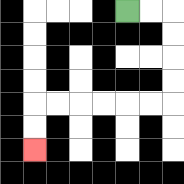{'start': '[5, 0]', 'end': '[1, 6]', 'path_directions': 'R,R,D,D,D,D,L,L,L,L,L,L,D,D', 'path_coordinates': '[[5, 0], [6, 0], [7, 0], [7, 1], [7, 2], [7, 3], [7, 4], [6, 4], [5, 4], [4, 4], [3, 4], [2, 4], [1, 4], [1, 5], [1, 6]]'}